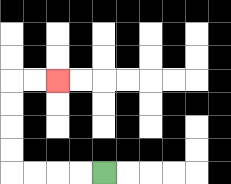{'start': '[4, 7]', 'end': '[2, 3]', 'path_directions': 'L,L,L,L,U,U,U,U,R,R', 'path_coordinates': '[[4, 7], [3, 7], [2, 7], [1, 7], [0, 7], [0, 6], [0, 5], [0, 4], [0, 3], [1, 3], [2, 3]]'}